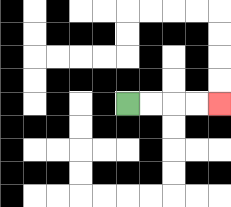{'start': '[5, 4]', 'end': '[9, 4]', 'path_directions': 'R,R,R,R', 'path_coordinates': '[[5, 4], [6, 4], [7, 4], [8, 4], [9, 4]]'}